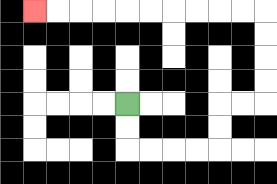{'start': '[5, 4]', 'end': '[1, 0]', 'path_directions': 'D,D,R,R,R,R,U,U,R,R,U,U,U,U,L,L,L,L,L,L,L,L,L,L', 'path_coordinates': '[[5, 4], [5, 5], [5, 6], [6, 6], [7, 6], [8, 6], [9, 6], [9, 5], [9, 4], [10, 4], [11, 4], [11, 3], [11, 2], [11, 1], [11, 0], [10, 0], [9, 0], [8, 0], [7, 0], [6, 0], [5, 0], [4, 0], [3, 0], [2, 0], [1, 0]]'}